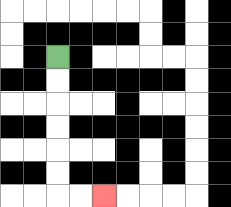{'start': '[2, 2]', 'end': '[4, 8]', 'path_directions': 'D,D,D,D,D,D,R,R', 'path_coordinates': '[[2, 2], [2, 3], [2, 4], [2, 5], [2, 6], [2, 7], [2, 8], [3, 8], [4, 8]]'}